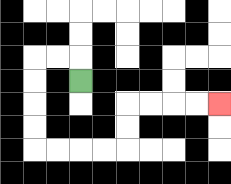{'start': '[3, 3]', 'end': '[9, 4]', 'path_directions': 'U,L,L,D,D,D,D,R,R,R,R,U,U,R,R,R,R', 'path_coordinates': '[[3, 3], [3, 2], [2, 2], [1, 2], [1, 3], [1, 4], [1, 5], [1, 6], [2, 6], [3, 6], [4, 6], [5, 6], [5, 5], [5, 4], [6, 4], [7, 4], [8, 4], [9, 4]]'}